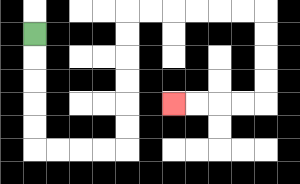{'start': '[1, 1]', 'end': '[7, 4]', 'path_directions': 'D,D,D,D,D,R,R,R,R,U,U,U,U,U,U,R,R,R,R,R,R,D,D,D,D,L,L,L,L', 'path_coordinates': '[[1, 1], [1, 2], [1, 3], [1, 4], [1, 5], [1, 6], [2, 6], [3, 6], [4, 6], [5, 6], [5, 5], [5, 4], [5, 3], [5, 2], [5, 1], [5, 0], [6, 0], [7, 0], [8, 0], [9, 0], [10, 0], [11, 0], [11, 1], [11, 2], [11, 3], [11, 4], [10, 4], [9, 4], [8, 4], [7, 4]]'}